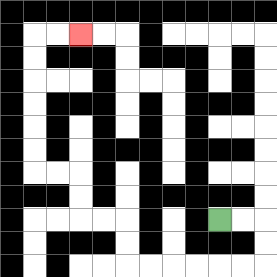{'start': '[9, 9]', 'end': '[3, 1]', 'path_directions': 'R,R,D,D,L,L,L,L,L,L,U,U,L,L,U,U,L,L,U,U,U,U,U,U,R,R', 'path_coordinates': '[[9, 9], [10, 9], [11, 9], [11, 10], [11, 11], [10, 11], [9, 11], [8, 11], [7, 11], [6, 11], [5, 11], [5, 10], [5, 9], [4, 9], [3, 9], [3, 8], [3, 7], [2, 7], [1, 7], [1, 6], [1, 5], [1, 4], [1, 3], [1, 2], [1, 1], [2, 1], [3, 1]]'}